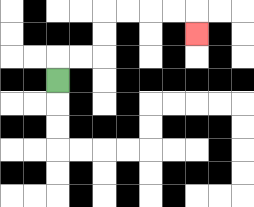{'start': '[2, 3]', 'end': '[8, 1]', 'path_directions': 'U,R,R,U,U,R,R,R,R,D', 'path_coordinates': '[[2, 3], [2, 2], [3, 2], [4, 2], [4, 1], [4, 0], [5, 0], [6, 0], [7, 0], [8, 0], [8, 1]]'}